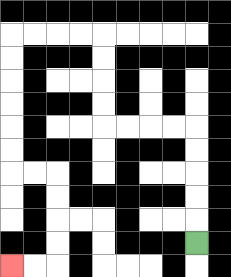{'start': '[8, 10]', 'end': '[0, 11]', 'path_directions': 'U,U,U,U,U,L,L,L,L,U,U,U,U,L,L,L,L,D,D,D,D,D,D,R,R,D,D,D,D,L,L', 'path_coordinates': '[[8, 10], [8, 9], [8, 8], [8, 7], [8, 6], [8, 5], [7, 5], [6, 5], [5, 5], [4, 5], [4, 4], [4, 3], [4, 2], [4, 1], [3, 1], [2, 1], [1, 1], [0, 1], [0, 2], [0, 3], [0, 4], [0, 5], [0, 6], [0, 7], [1, 7], [2, 7], [2, 8], [2, 9], [2, 10], [2, 11], [1, 11], [0, 11]]'}